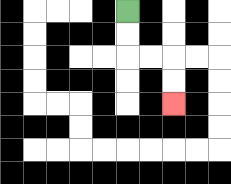{'start': '[5, 0]', 'end': '[7, 4]', 'path_directions': 'D,D,R,R,D,D', 'path_coordinates': '[[5, 0], [5, 1], [5, 2], [6, 2], [7, 2], [7, 3], [7, 4]]'}